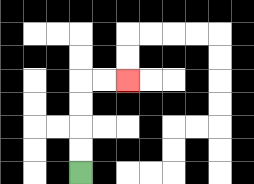{'start': '[3, 7]', 'end': '[5, 3]', 'path_directions': 'U,U,U,U,R,R', 'path_coordinates': '[[3, 7], [3, 6], [3, 5], [3, 4], [3, 3], [4, 3], [5, 3]]'}